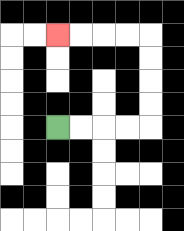{'start': '[2, 5]', 'end': '[2, 1]', 'path_directions': 'R,R,R,R,U,U,U,U,L,L,L,L', 'path_coordinates': '[[2, 5], [3, 5], [4, 5], [5, 5], [6, 5], [6, 4], [6, 3], [6, 2], [6, 1], [5, 1], [4, 1], [3, 1], [2, 1]]'}